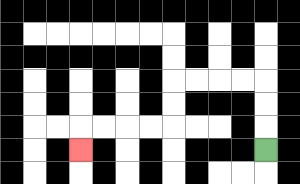{'start': '[11, 6]', 'end': '[3, 6]', 'path_directions': 'U,U,U,L,L,L,L,D,D,L,L,L,L,D', 'path_coordinates': '[[11, 6], [11, 5], [11, 4], [11, 3], [10, 3], [9, 3], [8, 3], [7, 3], [7, 4], [7, 5], [6, 5], [5, 5], [4, 5], [3, 5], [3, 6]]'}